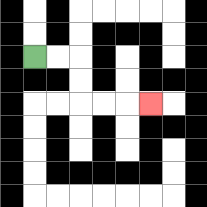{'start': '[1, 2]', 'end': '[6, 4]', 'path_directions': 'R,R,D,D,R,R,R', 'path_coordinates': '[[1, 2], [2, 2], [3, 2], [3, 3], [3, 4], [4, 4], [5, 4], [6, 4]]'}